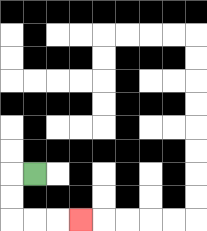{'start': '[1, 7]', 'end': '[3, 9]', 'path_directions': 'L,D,D,R,R,R', 'path_coordinates': '[[1, 7], [0, 7], [0, 8], [0, 9], [1, 9], [2, 9], [3, 9]]'}